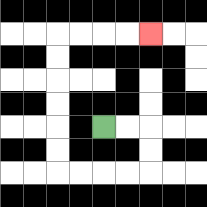{'start': '[4, 5]', 'end': '[6, 1]', 'path_directions': 'R,R,D,D,L,L,L,L,U,U,U,U,U,U,R,R,R,R', 'path_coordinates': '[[4, 5], [5, 5], [6, 5], [6, 6], [6, 7], [5, 7], [4, 7], [3, 7], [2, 7], [2, 6], [2, 5], [2, 4], [2, 3], [2, 2], [2, 1], [3, 1], [4, 1], [5, 1], [6, 1]]'}